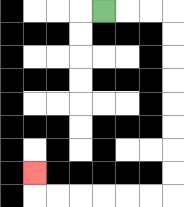{'start': '[4, 0]', 'end': '[1, 7]', 'path_directions': 'R,R,R,D,D,D,D,D,D,D,D,L,L,L,L,L,L,U', 'path_coordinates': '[[4, 0], [5, 0], [6, 0], [7, 0], [7, 1], [7, 2], [7, 3], [7, 4], [7, 5], [7, 6], [7, 7], [7, 8], [6, 8], [5, 8], [4, 8], [3, 8], [2, 8], [1, 8], [1, 7]]'}